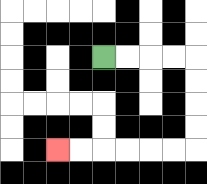{'start': '[4, 2]', 'end': '[2, 6]', 'path_directions': 'R,R,R,R,D,D,D,D,L,L,L,L,L,L', 'path_coordinates': '[[4, 2], [5, 2], [6, 2], [7, 2], [8, 2], [8, 3], [8, 4], [8, 5], [8, 6], [7, 6], [6, 6], [5, 6], [4, 6], [3, 6], [2, 6]]'}